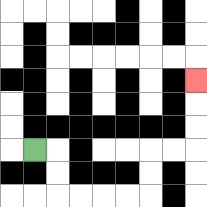{'start': '[1, 6]', 'end': '[8, 3]', 'path_directions': 'R,D,D,R,R,R,R,U,U,R,R,U,U,U', 'path_coordinates': '[[1, 6], [2, 6], [2, 7], [2, 8], [3, 8], [4, 8], [5, 8], [6, 8], [6, 7], [6, 6], [7, 6], [8, 6], [8, 5], [8, 4], [8, 3]]'}